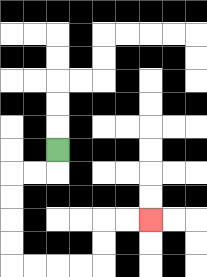{'start': '[2, 6]', 'end': '[6, 9]', 'path_directions': 'D,L,L,D,D,D,D,R,R,R,R,U,U,R,R', 'path_coordinates': '[[2, 6], [2, 7], [1, 7], [0, 7], [0, 8], [0, 9], [0, 10], [0, 11], [1, 11], [2, 11], [3, 11], [4, 11], [4, 10], [4, 9], [5, 9], [6, 9]]'}